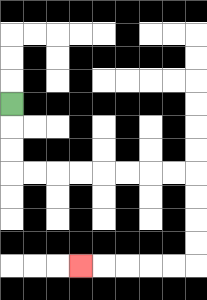{'start': '[0, 4]', 'end': '[3, 11]', 'path_directions': 'D,D,D,R,R,R,R,R,R,R,R,D,D,D,D,L,L,L,L,L', 'path_coordinates': '[[0, 4], [0, 5], [0, 6], [0, 7], [1, 7], [2, 7], [3, 7], [4, 7], [5, 7], [6, 7], [7, 7], [8, 7], [8, 8], [8, 9], [8, 10], [8, 11], [7, 11], [6, 11], [5, 11], [4, 11], [3, 11]]'}